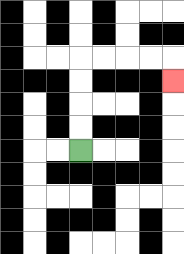{'start': '[3, 6]', 'end': '[7, 3]', 'path_directions': 'U,U,U,U,R,R,R,R,D', 'path_coordinates': '[[3, 6], [3, 5], [3, 4], [3, 3], [3, 2], [4, 2], [5, 2], [6, 2], [7, 2], [7, 3]]'}